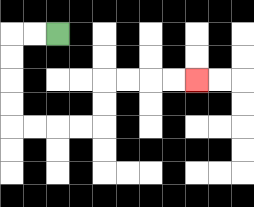{'start': '[2, 1]', 'end': '[8, 3]', 'path_directions': 'L,L,D,D,D,D,R,R,R,R,U,U,R,R,R,R', 'path_coordinates': '[[2, 1], [1, 1], [0, 1], [0, 2], [0, 3], [0, 4], [0, 5], [1, 5], [2, 5], [3, 5], [4, 5], [4, 4], [4, 3], [5, 3], [6, 3], [7, 3], [8, 3]]'}